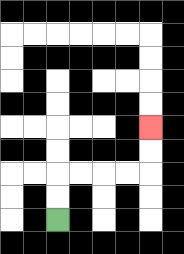{'start': '[2, 9]', 'end': '[6, 5]', 'path_directions': 'U,U,R,R,R,R,U,U', 'path_coordinates': '[[2, 9], [2, 8], [2, 7], [3, 7], [4, 7], [5, 7], [6, 7], [6, 6], [6, 5]]'}